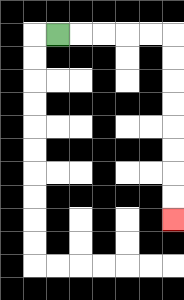{'start': '[2, 1]', 'end': '[7, 9]', 'path_directions': 'R,R,R,R,R,D,D,D,D,D,D,D,D', 'path_coordinates': '[[2, 1], [3, 1], [4, 1], [5, 1], [6, 1], [7, 1], [7, 2], [7, 3], [7, 4], [7, 5], [7, 6], [7, 7], [7, 8], [7, 9]]'}